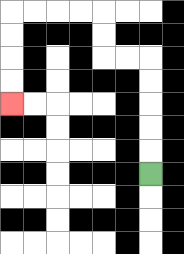{'start': '[6, 7]', 'end': '[0, 4]', 'path_directions': 'U,U,U,U,U,L,L,U,U,L,L,L,L,D,D,D,D', 'path_coordinates': '[[6, 7], [6, 6], [6, 5], [6, 4], [6, 3], [6, 2], [5, 2], [4, 2], [4, 1], [4, 0], [3, 0], [2, 0], [1, 0], [0, 0], [0, 1], [0, 2], [0, 3], [0, 4]]'}